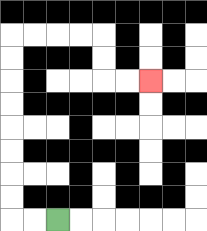{'start': '[2, 9]', 'end': '[6, 3]', 'path_directions': 'L,L,U,U,U,U,U,U,U,U,R,R,R,R,D,D,R,R', 'path_coordinates': '[[2, 9], [1, 9], [0, 9], [0, 8], [0, 7], [0, 6], [0, 5], [0, 4], [0, 3], [0, 2], [0, 1], [1, 1], [2, 1], [3, 1], [4, 1], [4, 2], [4, 3], [5, 3], [6, 3]]'}